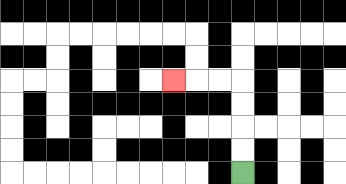{'start': '[10, 7]', 'end': '[7, 3]', 'path_directions': 'U,U,U,U,L,L,L', 'path_coordinates': '[[10, 7], [10, 6], [10, 5], [10, 4], [10, 3], [9, 3], [8, 3], [7, 3]]'}